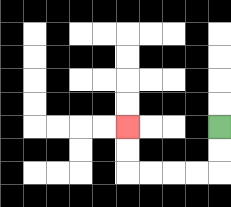{'start': '[9, 5]', 'end': '[5, 5]', 'path_directions': 'D,D,L,L,L,L,U,U', 'path_coordinates': '[[9, 5], [9, 6], [9, 7], [8, 7], [7, 7], [6, 7], [5, 7], [5, 6], [5, 5]]'}